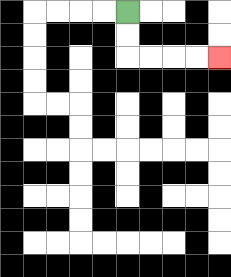{'start': '[5, 0]', 'end': '[9, 2]', 'path_directions': 'D,D,R,R,R,R', 'path_coordinates': '[[5, 0], [5, 1], [5, 2], [6, 2], [7, 2], [8, 2], [9, 2]]'}